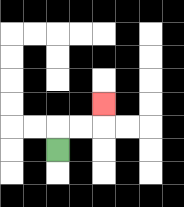{'start': '[2, 6]', 'end': '[4, 4]', 'path_directions': 'U,R,R,U', 'path_coordinates': '[[2, 6], [2, 5], [3, 5], [4, 5], [4, 4]]'}